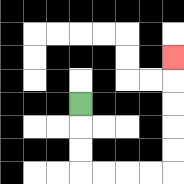{'start': '[3, 4]', 'end': '[7, 2]', 'path_directions': 'D,D,D,R,R,R,R,U,U,U,U,U', 'path_coordinates': '[[3, 4], [3, 5], [3, 6], [3, 7], [4, 7], [5, 7], [6, 7], [7, 7], [7, 6], [7, 5], [7, 4], [7, 3], [7, 2]]'}